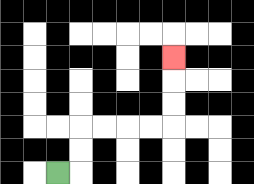{'start': '[2, 7]', 'end': '[7, 2]', 'path_directions': 'R,U,U,R,R,R,R,U,U,U', 'path_coordinates': '[[2, 7], [3, 7], [3, 6], [3, 5], [4, 5], [5, 5], [6, 5], [7, 5], [7, 4], [7, 3], [7, 2]]'}